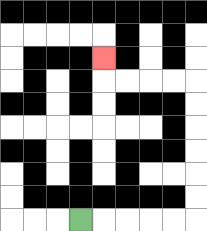{'start': '[3, 9]', 'end': '[4, 2]', 'path_directions': 'R,R,R,R,R,U,U,U,U,U,U,L,L,L,L,U', 'path_coordinates': '[[3, 9], [4, 9], [5, 9], [6, 9], [7, 9], [8, 9], [8, 8], [8, 7], [8, 6], [8, 5], [8, 4], [8, 3], [7, 3], [6, 3], [5, 3], [4, 3], [4, 2]]'}